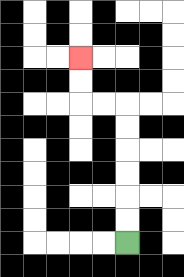{'start': '[5, 10]', 'end': '[3, 2]', 'path_directions': 'U,U,U,U,U,U,L,L,U,U', 'path_coordinates': '[[5, 10], [5, 9], [5, 8], [5, 7], [5, 6], [5, 5], [5, 4], [4, 4], [3, 4], [3, 3], [3, 2]]'}